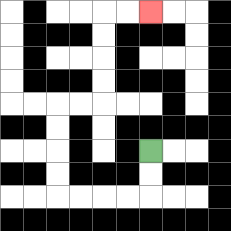{'start': '[6, 6]', 'end': '[6, 0]', 'path_directions': 'D,D,L,L,L,L,U,U,U,U,R,R,U,U,U,U,R,R', 'path_coordinates': '[[6, 6], [6, 7], [6, 8], [5, 8], [4, 8], [3, 8], [2, 8], [2, 7], [2, 6], [2, 5], [2, 4], [3, 4], [4, 4], [4, 3], [4, 2], [4, 1], [4, 0], [5, 0], [6, 0]]'}